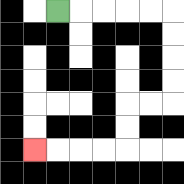{'start': '[2, 0]', 'end': '[1, 6]', 'path_directions': 'R,R,R,R,R,D,D,D,D,L,L,D,D,L,L,L,L', 'path_coordinates': '[[2, 0], [3, 0], [4, 0], [5, 0], [6, 0], [7, 0], [7, 1], [7, 2], [7, 3], [7, 4], [6, 4], [5, 4], [5, 5], [5, 6], [4, 6], [3, 6], [2, 6], [1, 6]]'}